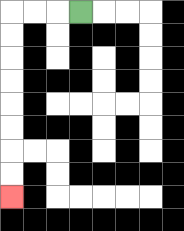{'start': '[3, 0]', 'end': '[0, 8]', 'path_directions': 'L,L,L,D,D,D,D,D,D,D,D', 'path_coordinates': '[[3, 0], [2, 0], [1, 0], [0, 0], [0, 1], [0, 2], [0, 3], [0, 4], [0, 5], [0, 6], [0, 7], [0, 8]]'}